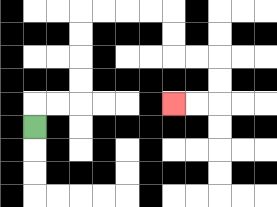{'start': '[1, 5]', 'end': '[7, 4]', 'path_directions': 'U,R,R,U,U,U,U,R,R,R,R,D,D,R,R,D,D,L,L', 'path_coordinates': '[[1, 5], [1, 4], [2, 4], [3, 4], [3, 3], [3, 2], [3, 1], [3, 0], [4, 0], [5, 0], [6, 0], [7, 0], [7, 1], [7, 2], [8, 2], [9, 2], [9, 3], [9, 4], [8, 4], [7, 4]]'}